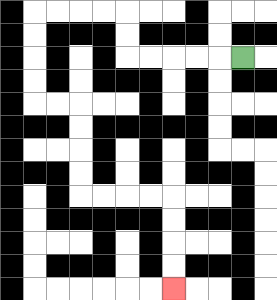{'start': '[10, 2]', 'end': '[7, 12]', 'path_directions': 'L,L,L,L,L,U,U,L,L,L,L,D,D,D,D,R,R,D,D,D,D,R,R,R,R,D,D,D,D', 'path_coordinates': '[[10, 2], [9, 2], [8, 2], [7, 2], [6, 2], [5, 2], [5, 1], [5, 0], [4, 0], [3, 0], [2, 0], [1, 0], [1, 1], [1, 2], [1, 3], [1, 4], [2, 4], [3, 4], [3, 5], [3, 6], [3, 7], [3, 8], [4, 8], [5, 8], [6, 8], [7, 8], [7, 9], [7, 10], [7, 11], [7, 12]]'}